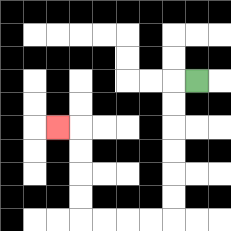{'start': '[8, 3]', 'end': '[2, 5]', 'path_directions': 'L,D,D,D,D,D,D,L,L,L,L,U,U,U,U,L', 'path_coordinates': '[[8, 3], [7, 3], [7, 4], [7, 5], [7, 6], [7, 7], [7, 8], [7, 9], [6, 9], [5, 9], [4, 9], [3, 9], [3, 8], [3, 7], [3, 6], [3, 5], [2, 5]]'}